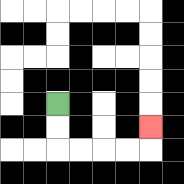{'start': '[2, 4]', 'end': '[6, 5]', 'path_directions': 'D,D,R,R,R,R,U', 'path_coordinates': '[[2, 4], [2, 5], [2, 6], [3, 6], [4, 6], [5, 6], [6, 6], [6, 5]]'}